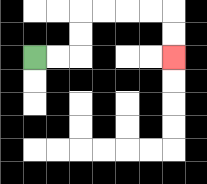{'start': '[1, 2]', 'end': '[7, 2]', 'path_directions': 'R,R,U,U,R,R,R,R,D,D', 'path_coordinates': '[[1, 2], [2, 2], [3, 2], [3, 1], [3, 0], [4, 0], [5, 0], [6, 0], [7, 0], [7, 1], [7, 2]]'}